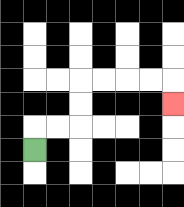{'start': '[1, 6]', 'end': '[7, 4]', 'path_directions': 'U,R,R,U,U,R,R,R,R,D', 'path_coordinates': '[[1, 6], [1, 5], [2, 5], [3, 5], [3, 4], [3, 3], [4, 3], [5, 3], [6, 3], [7, 3], [7, 4]]'}